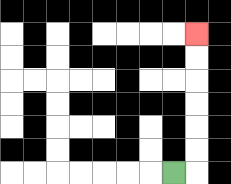{'start': '[7, 7]', 'end': '[8, 1]', 'path_directions': 'R,U,U,U,U,U,U', 'path_coordinates': '[[7, 7], [8, 7], [8, 6], [8, 5], [8, 4], [8, 3], [8, 2], [8, 1]]'}